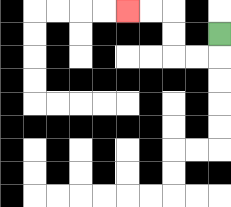{'start': '[9, 1]', 'end': '[5, 0]', 'path_directions': 'D,L,L,U,U,L,L', 'path_coordinates': '[[9, 1], [9, 2], [8, 2], [7, 2], [7, 1], [7, 0], [6, 0], [5, 0]]'}